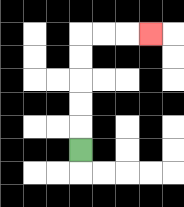{'start': '[3, 6]', 'end': '[6, 1]', 'path_directions': 'U,U,U,U,U,R,R,R', 'path_coordinates': '[[3, 6], [3, 5], [3, 4], [3, 3], [3, 2], [3, 1], [4, 1], [5, 1], [6, 1]]'}